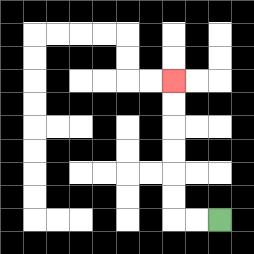{'start': '[9, 9]', 'end': '[7, 3]', 'path_directions': 'L,L,U,U,U,U,U,U', 'path_coordinates': '[[9, 9], [8, 9], [7, 9], [7, 8], [7, 7], [7, 6], [7, 5], [7, 4], [7, 3]]'}